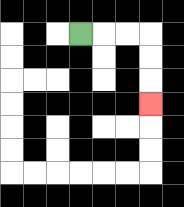{'start': '[3, 1]', 'end': '[6, 4]', 'path_directions': 'R,R,R,D,D,D', 'path_coordinates': '[[3, 1], [4, 1], [5, 1], [6, 1], [6, 2], [6, 3], [6, 4]]'}